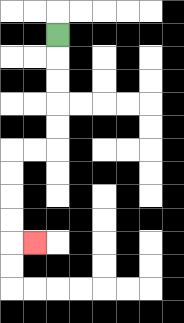{'start': '[2, 1]', 'end': '[1, 10]', 'path_directions': 'D,D,D,D,D,L,L,D,D,D,D,R', 'path_coordinates': '[[2, 1], [2, 2], [2, 3], [2, 4], [2, 5], [2, 6], [1, 6], [0, 6], [0, 7], [0, 8], [0, 9], [0, 10], [1, 10]]'}